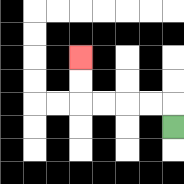{'start': '[7, 5]', 'end': '[3, 2]', 'path_directions': 'U,L,L,L,L,U,U', 'path_coordinates': '[[7, 5], [7, 4], [6, 4], [5, 4], [4, 4], [3, 4], [3, 3], [3, 2]]'}